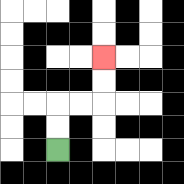{'start': '[2, 6]', 'end': '[4, 2]', 'path_directions': 'U,U,R,R,U,U', 'path_coordinates': '[[2, 6], [2, 5], [2, 4], [3, 4], [4, 4], [4, 3], [4, 2]]'}